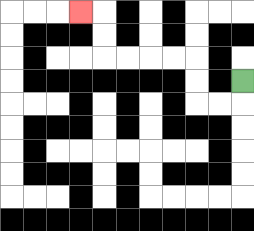{'start': '[10, 3]', 'end': '[3, 0]', 'path_directions': 'D,L,L,U,U,L,L,L,L,U,U,L', 'path_coordinates': '[[10, 3], [10, 4], [9, 4], [8, 4], [8, 3], [8, 2], [7, 2], [6, 2], [5, 2], [4, 2], [4, 1], [4, 0], [3, 0]]'}